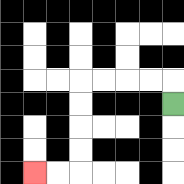{'start': '[7, 4]', 'end': '[1, 7]', 'path_directions': 'U,L,L,L,L,D,D,D,D,L,L', 'path_coordinates': '[[7, 4], [7, 3], [6, 3], [5, 3], [4, 3], [3, 3], [3, 4], [3, 5], [3, 6], [3, 7], [2, 7], [1, 7]]'}